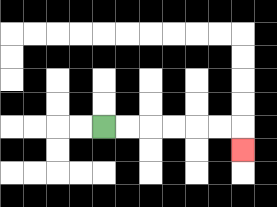{'start': '[4, 5]', 'end': '[10, 6]', 'path_directions': 'R,R,R,R,R,R,D', 'path_coordinates': '[[4, 5], [5, 5], [6, 5], [7, 5], [8, 5], [9, 5], [10, 5], [10, 6]]'}